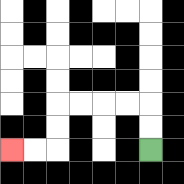{'start': '[6, 6]', 'end': '[0, 6]', 'path_directions': 'U,U,L,L,L,L,D,D,L,L', 'path_coordinates': '[[6, 6], [6, 5], [6, 4], [5, 4], [4, 4], [3, 4], [2, 4], [2, 5], [2, 6], [1, 6], [0, 6]]'}